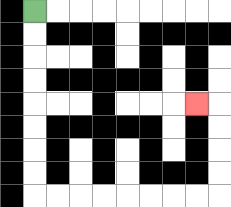{'start': '[1, 0]', 'end': '[8, 4]', 'path_directions': 'D,D,D,D,D,D,D,D,R,R,R,R,R,R,R,R,U,U,U,U,L', 'path_coordinates': '[[1, 0], [1, 1], [1, 2], [1, 3], [1, 4], [1, 5], [1, 6], [1, 7], [1, 8], [2, 8], [3, 8], [4, 8], [5, 8], [6, 8], [7, 8], [8, 8], [9, 8], [9, 7], [9, 6], [9, 5], [9, 4], [8, 4]]'}